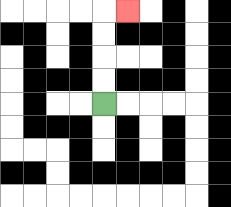{'start': '[4, 4]', 'end': '[5, 0]', 'path_directions': 'U,U,U,U,R', 'path_coordinates': '[[4, 4], [4, 3], [4, 2], [4, 1], [4, 0], [5, 0]]'}